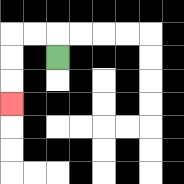{'start': '[2, 2]', 'end': '[0, 4]', 'path_directions': 'U,L,L,D,D,D', 'path_coordinates': '[[2, 2], [2, 1], [1, 1], [0, 1], [0, 2], [0, 3], [0, 4]]'}